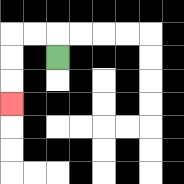{'start': '[2, 2]', 'end': '[0, 4]', 'path_directions': 'U,L,L,D,D,D', 'path_coordinates': '[[2, 2], [2, 1], [1, 1], [0, 1], [0, 2], [0, 3], [0, 4]]'}